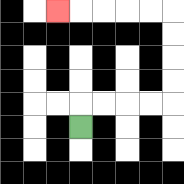{'start': '[3, 5]', 'end': '[2, 0]', 'path_directions': 'U,R,R,R,R,U,U,U,U,L,L,L,L,L', 'path_coordinates': '[[3, 5], [3, 4], [4, 4], [5, 4], [6, 4], [7, 4], [7, 3], [7, 2], [7, 1], [7, 0], [6, 0], [5, 0], [4, 0], [3, 0], [2, 0]]'}